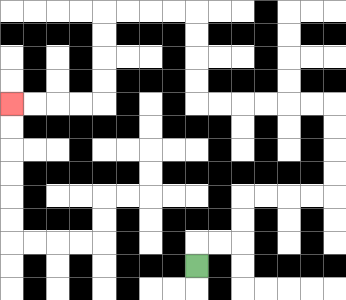{'start': '[8, 11]', 'end': '[0, 4]', 'path_directions': 'U,R,R,U,U,R,R,R,R,U,U,U,U,L,L,L,L,L,L,U,U,U,U,L,L,L,L,D,D,D,D,L,L,L,L', 'path_coordinates': '[[8, 11], [8, 10], [9, 10], [10, 10], [10, 9], [10, 8], [11, 8], [12, 8], [13, 8], [14, 8], [14, 7], [14, 6], [14, 5], [14, 4], [13, 4], [12, 4], [11, 4], [10, 4], [9, 4], [8, 4], [8, 3], [8, 2], [8, 1], [8, 0], [7, 0], [6, 0], [5, 0], [4, 0], [4, 1], [4, 2], [4, 3], [4, 4], [3, 4], [2, 4], [1, 4], [0, 4]]'}